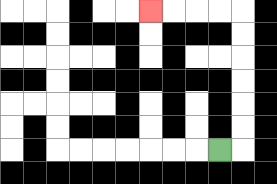{'start': '[9, 6]', 'end': '[6, 0]', 'path_directions': 'R,U,U,U,U,U,U,L,L,L,L', 'path_coordinates': '[[9, 6], [10, 6], [10, 5], [10, 4], [10, 3], [10, 2], [10, 1], [10, 0], [9, 0], [8, 0], [7, 0], [6, 0]]'}